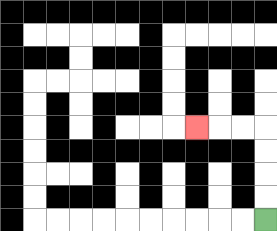{'start': '[11, 9]', 'end': '[8, 5]', 'path_directions': 'U,U,U,U,L,L,L', 'path_coordinates': '[[11, 9], [11, 8], [11, 7], [11, 6], [11, 5], [10, 5], [9, 5], [8, 5]]'}